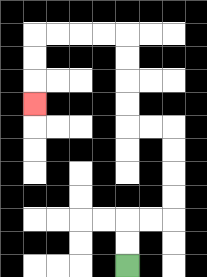{'start': '[5, 11]', 'end': '[1, 4]', 'path_directions': 'U,U,R,R,U,U,U,U,L,L,U,U,U,U,L,L,L,L,D,D,D', 'path_coordinates': '[[5, 11], [5, 10], [5, 9], [6, 9], [7, 9], [7, 8], [7, 7], [7, 6], [7, 5], [6, 5], [5, 5], [5, 4], [5, 3], [5, 2], [5, 1], [4, 1], [3, 1], [2, 1], [1, 1], [1, 2], [1, 3], [1, 4]]'}